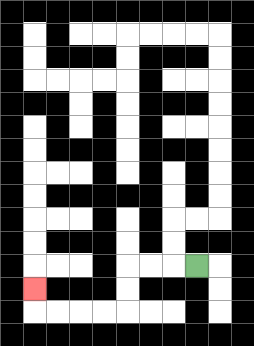{'start': '[8, 11]', 'end': '[1, 12]', 'path_directions': 'L,L,L,D,D,L,L,L,L,U', 'path_coordinates': '[[8, 11], [7, 11], [6, 11], [5, 11], [5, 12], [5, 13], [4, 13], [3, 13], [2, 13], [1, 13], [1, 12]]'}